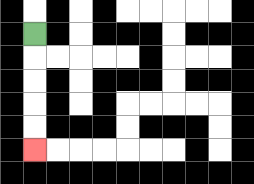{'start': '[1, 1]', 'end': '[1, 6]', 'path_directions': 'D,D,D,D,D', 'path_coordinates': '[[1, 1], [1, 2], [1, 3], [1, 4], [1, 5], [1, 6]]'}